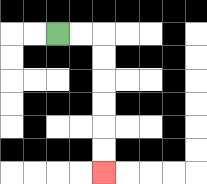{'start': '[2, 1]', 'end': '[4, 7]', 'path_directions': 'R,R,D,D,D,D,D,D', 'path_coordinates': '[[2, 1], [3, 1], [4, 1], [4, 2], [4, 3], [4, 4], [4, 5], [4, 6], [4, 7]]'}